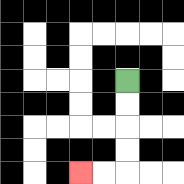{'start': '[5, 3]', 'end': '[3, 7]', 'path_directions': 'D,D,D,D,L,L', 'path_coordinates': '[[5, 3], [5, 4], [5, 5], [5, 6], [5, 7], [4, 7], [3, 7]]'}